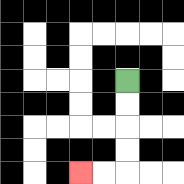{'start': '[5, 3]', 'end': '[3, 7]', 'path_directions': 'D,D,D,D,L,L', 'path_coordinates': '[[5, 3], [5, 4], [5, 5], [5, 6], [5, 7], [4, 7], [3, 7]]'}